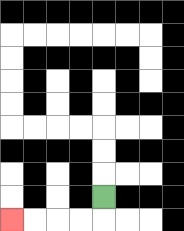{'start': '[4, 8]', 'end': '[0, 9]', 'path_directions': 'D,L,L,L,L', 'path_coordinates': '[[4, 8], [4, 9], [3, 9], [2, 9], [1, 9], [0, 9]]'}